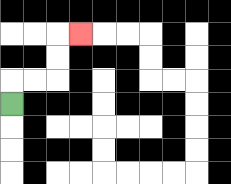{'start': '[0, 4]', 'end': '[3, 1]', 'path_directions': 'U,R,R,U,U,R', 'path_coordinates': '[[0, 4], [0, 3], [1, 3], [2, 3], [2, 2], [2, 1], [3, 1]]'}